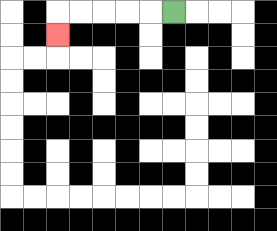{'start': '[7, 0]', 'end': '[2, 1]', 'path_directions': 'L,L,L,L,L,D', 'path_coordinates': '[[7, 0], [6, 0], [5, 0], [4, 0], [3, 0], [2, 0], [2, 1]]'}